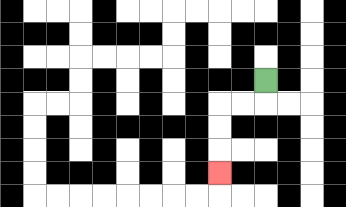{'start': '[11, 3]', 'end': '[9, 7]', 'path_directions': 'D,L,L,D,D,D', 'path_coordinates': '[[11, 3], [11, 4], [10, 4], [9, 4], [9, 5], [9, 6], [9, 7]]'}